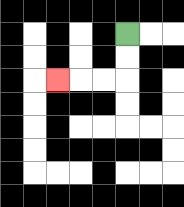{'start': '[5, 1]', 'end': '[2, 3]', 'path_directions': 'D,D,L,L,L', 'path_coordinates': '[[5, 1], [5, 2], [5, 3], [4, 3], [3, 3], [2, 3]]'}